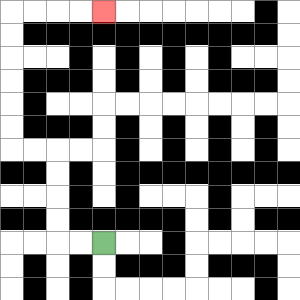{'start': '[4, 10]', 'end': '[4, 0]', 'path_directions': 'L,L,U,U,U,U,L,L,U,U,U,U,U,U,R,R,R,R', 'path_coordinates': '[[4, 10], [3, 10], [2, 10], [2, 9], [2, 8], [2, 7], [2, 6], [1, 6], [0, 6], [0, 5], [0, 4], [0, 3], [0, 2], [0, 1], [0, 0], [1, 0], [2, 0], [3, 0], [4, 0]]'}